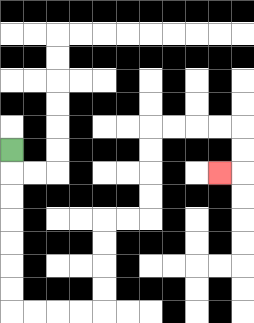{'start': '[0, 6]', 'end': '[9, 7]', 'path_directions': 'D,D,D,D,D,D,D,R,R,R,R,U,U,U,U,R,R,U,U,U,U,R,R,R,R,D,D,L', 'path_coordinates': '[[0, 6], [0, 7], [0, 8], [0, 9], [0, 10], [0, 11], [0, 12], [0, 13], [1, 13], [2, 13], [3, 13], [4, 13], [4, 12], [4, 11], [4, 10], [4, 9], [5, 9], [6, 9], [6, 8], [6, 7], [6, 6], [6, 5], [7, 5], [8, 5], [9, 5], [10, 5], [10, 6], [10, 7], [9, 7]]'}